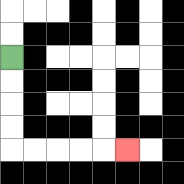{'start': '[0, 2]', 'end': '[5, 6]', 'path_directions': 'D,D,D,D,R,R,R,R,R', 'path_coordinates': '[[0, 2], [0, 3], [0, 4], [0, 5], [0, 6], [1, 6], [2, 6], [3, 6], [4, 6], [5, 6]]'}